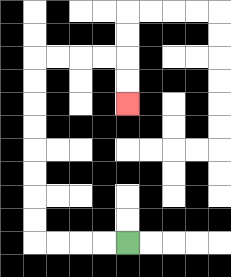{'start': '[5, 10]', 'end': '[5, 4]', 'path_directions': 'L,L,L,L,U,U,U,U,U,U,U,U,R,R,R,R,D,D', 'path_coordinates': '[[5, 10], [4, 10], [3, 10], [2, 10], [1, 10], [1, 9], [1, 8], [1, 7], [1, 6], [1, 5], [1, 4], [1, 3], [1, 2], [2, 2], [3, 2], [4, 2], [5, 2], [5, 3], [5, 4]]'}